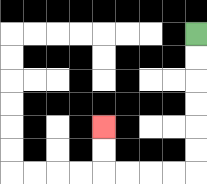{'start': '[8, 1]', 'end': '[4, 5]', 'path_directions': 'D,D,D,D,D,D,L,L,L,L,U,U', 'path_coordinates': '[[8, 1], [8, 2], [8, 3], [8, 4], [8, 5], [8, 6], [8, 7], [7, 7], [6, 7], [5, 7], [4, 7], [4, 6], [4, 5]]'}